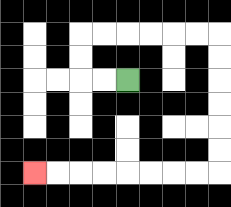{'start': '[5, 3]', 'end': '[1, 7]', 'path_directions': 'L,L,U,U,R,R,R,R,R,R,D,D,D,D,D,D,L,L,L,L,L,L,L,L', 'path_coordinates': '[[5, 3], [4, 3], [3, 3], [3, 2], [3, 1], [4, 1], [5, 1], [6, 1], [7, 1], [8, 1], [9, 1], [9, 2], [9, 3], [9, 4], [9, 5], [9, 6], [9, 7], [8, 7], [7, 7], [6, 7], [5, 7], [4, 7], [3, 7], [2, 7], [1, 7]]'}